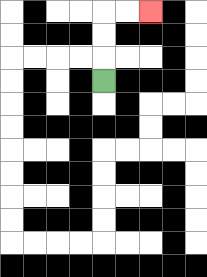{'start': '[4, 3]', 'end': '[6, 0]', 'path_directions': 'U,U,U,R,R', 'path_coordinates': '[[4, 3], [4, 2], [4, 1], [4, 0], [5, 0], [6, 0]]'}